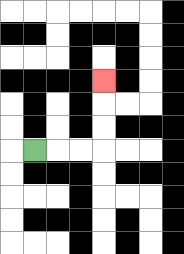{'start': '[1, 6]', 'end': '[4, 3]', 'path_directions': 'R,R,R,U,U,U', 'path_coordinates': '[[1, 6], [2, 6], [3, 6], [4, 6], [4, 5], [4, 4], [4, 3]]'}